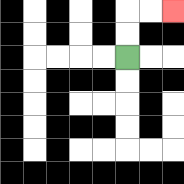{'start': '[5, 2]', 'end': '[7, 0]', 'path_directions': 'U,U,R,R', 'path_coordinates': '[[5, 2], [5, 1], [5, 0], [6, 0], [7, 0]]'}